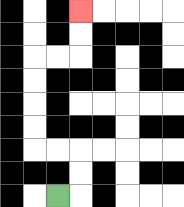{'start': '[2, 8]', 'end': '[3, 0]', 'path_directions': 'R,U,U,L,L,U,U,U,U,R,R,U,U', 'path_coordinates': '[[2, 8], [3, 8], [3, 7], [3, 6], [2, 6], [1, 6], [1, 5], [1, 4], [1, 3], [1, 2], [2, 2], [3, 2], [3, 1], [3, 0]]'}